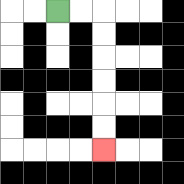{'start': '[2, 0]', 'end': '[4, 6]', 'path_directions': 'R,R,D,D,D,D,D,D', 'path_coordinates': '[[2, 0], [3, 0], [4, 0], [4, 1], [4, 2], [4, 3], [4, 4], [4, 5], [4, 6]]'}